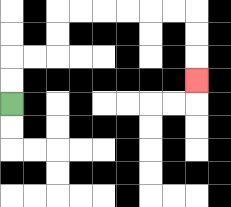{'start': '[0, 4]', 'end': '[8, 3]', 'path_directions': 'U,U,R,R,U,U,R,R,R,R,R,R,D,D,D', 'path_coordinates': '[[0, 4], [0, 3], [0, 2], [1, 2], [2, 2], [2, 1], [2, 0], [3, 0], [4, 0], [5, 0], [6, 0], [7, 0], [8, 0], [8, 1], [8, 2], [8, 3]]'}